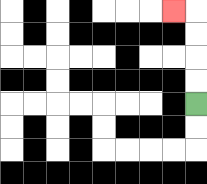{'start': '[8, 4]', 'end': '[7, 0]', 'path_directions': 'U,U,U,U,L', 'path_coordinates': '[[8, 4], [8, 3], [8, 2], [8, 1], [8, 0], [7, 0]]'}